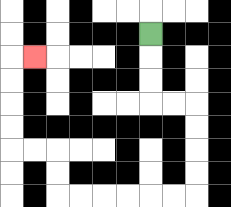{'start': '[6, 1]', 'end': '[1, 2]', 'path_directions': 'D,D,D,R,R,D,D,D,D,L,L,L,L,L,L,U,U,L,L,U,U,U,U,R', 'path_coordinates': '[[6, 1], [6, 2], [6, 3], [6, 4], [7, 4], [8, 4], [8, 5], [8, 6], [8, 7], [8, 8], [7, 8], [6, 8], [5, 8], [4, 8], [3, 8], [2, 8], [2, 7], [2, 6], [1, 6], [0, 6], [0, 5], [0, 4], [0, 3], [0, 2], [1, 2]]'}